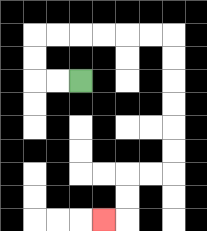{'start': '[3, 3]', 'end': '[4, 9]', 'path_directions': 'L,L,U,U,R,R,R,R,R,R,D,D,D,D,D,D,L,L,D,D,L', 'path_coordinates': '[[3, 3], [2, 3], [1, 3], [1, 2], [1, 1], [2, 1], [3, 1], [4, 1], [5, 1], [6, 1], [7, 1], [7, 2], [7, 3], [7, 4], [7, 5], [7, 6], [7, 7], [6, 7], [5, 7], [5, 8], [5, 9], [4, 9]]'}